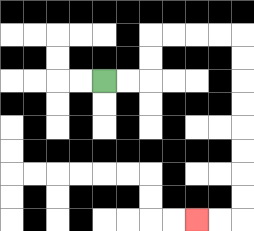{'start': '[4, 3]', 'end': '[8, 9]', 'path_directions': 'R,R,U,U,R,R,R,R,D,D,D,D,D,D,D,D,L,L', 'path_coordinates': '[[4, 3], [5, 3], [6, 3], [6, 2], [6, 1], [7, 1], [8, 1], [9, 1], [10, 1], [10, 2], [10, 3], [10, 4], [10, 5], [10, 6], [10, 7], [10, 8], [10, 9], [9, 9], [8, 9]]'}